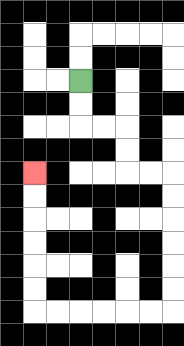{'start': '[3, 3]', 'end': '[1, 7]', 'path_directions': 'D,D,R,R,D,D,R,R,D,D,D,D,D,D,L,L,L,L,L,L,U,U,U,U,U,U', 'path_coordinates': '[[3, 3], [3, 4], [3, 5], [4, 5], [5, 5], [5, 6], [5, 7], [6, 7], [7, 7], [7, 8], [7, 9], [7, 10], [7, 11], [7, 12], [7, 13], [6, 13], [5, 13], [4, 13], [3, 13], [2, 13], [1, 13], [1, 12], [1, 11], [1, 10], [1, 9], [1, 8], [1, 7]]'}